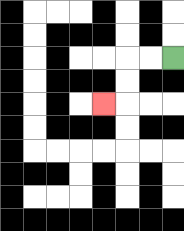{'start': '[7, 2]', 'end': '[4, 4]', 'path_directions': 'L,L,D,D,L', 'path_coordinates': '[[7, 2], [6, 2], [5, 2], [5, 3], [5, 4], [4, 4]]'}